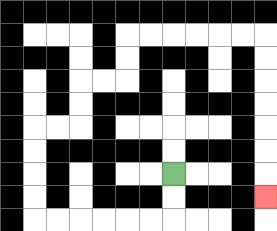{'start': '[7, 7]', 'end': '[11, 8]', 'path_directions': 'D,D,L,L,L,L,L,L,U,U,U,U,R,R,U,U,R,R,U,U,R,R,R,R,R,R,D,D,D,D,D,D,D', 'path_coordinates': '[[7, 7], [7, 8], [7, 9], [6, 9], [5, 9], [4, 9], [3, 9], [2, 9], [1, 9], [1, 8], [1, 7], [1, 6], [1, 5], [2, 5], [3, 5], [3, 4], [3, 3], [4, 3], [5, 3], [5, 2], [5, 1], [6, 1], [7, 1], [8, 1], [9, 1], [10, 1], [11, 1], [11, 2], [11, 3], [11, 4], [11, 5], [11, 6], [11, 7], [11, 8]]'}